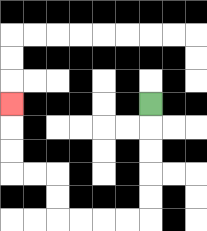{'start': '[6, 4]', 'end': '[0, 4]', 'path_directions': 'D,D,D,D,D,L,L,L,L,U,U,L,L,U,U,U', 'path_coordinates': '[[6, 4], [6, 5], [6, 6], [6, 7], [6, 8], [6, 9], [5, 9], [4, 9], [3, 9], [2, 9], [2, 8], [2, 7], [1, 7], [0, 7], [0, 6], [0, 5], [0, 4]]'}